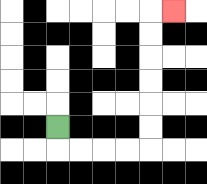{'start': '[2, 5]', 'end': '[7, 0]', 'path_directions': 'D,R,R,R,R,U,U,U,U,U,U,R', 'path_coordinates': '[[2, 5], [2, 6], [3, 6], [4, 6], [5, 6], [6, 6], [6, 5], [6, 4], [6, 3], [6, 2], [6, 1], [6, 0], [7, 0]]'}